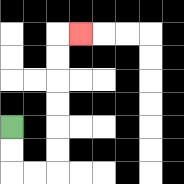{'start': '[0, 5]', 'end': '[3, 1]', 'path_directions': 'D,D,R,R,U,U,U,U,U,U,R', 'path_coordinates': '[[0, 5], [0, 6], [0, 7], [1, 7], [2, 7], [2, 6], [2, 5], [2, 4], [2, 3], [2, 2], [2, 1], [3, 1]]'}